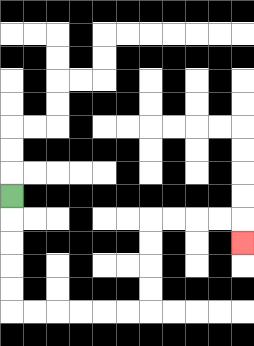{'start': '[0, 8]', 'end': '[10, 10]', 'path_directions': 'D,D,D,D,D,R,R,R,R,R,R,U,U,U,U,R,R,R,R,D', 'path_coordinates': '[[0, 8], [0, 9], [0, 10], [0, 11], [0, 12], [0, 13], [1, 13], [2, 13], [3, 13], [4, 13], [5, 13], [6, 13], [6, 12], [6, 11], [6, 10], [6, 9], [7, 9], [8, 9], [9, 9], [10, 9], [10, 10]]'}